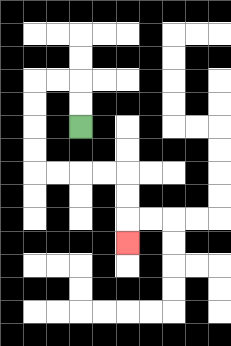{'start': '[3, 5]', 'end': '[5, 10]', 'path_directions': 'U,U,L,L,D,D,D,D,R,R,R,R,D,D,D', 'path_coordinates': '[[3, 5], [3, 4], [3, 3], [2, 3], [1, 3], [1, 4], [1, 5], [1, 6], [1, 7], [2, 7], [3, 7], [4, 7], [5, 7], [5, 8], [5, 9], [5, 10]]'}